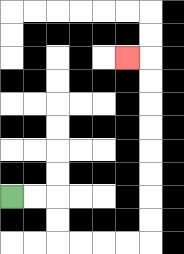{'start': '[0, 8]', 'end': '[5, 2]', 'path_directions': 'R,R,D,D,R,R,R,R,U,U,U,U,U,U,U,U,L', 'path_coordinates': '[[0, 8], [1, 8], [2, 8], [2, 9], [2, 10], [3, 10], [4, 10], [5, 10], [6, 10], [6, 9], [6, 8], [6, 7], [6, 6], [6, 5], [6, 4], [6, 3], [6, 2], [5, 2]]'}